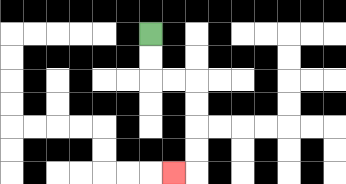{'start': '[6, 1]', 'end': '[7, 7]', 'path_directions': 'D,D,R,R,D,D,D,D,L', 'path_coordinates': '[[6, 1], [6, 2], [6, 3], [7, 3], [8, 3], [8, 4], [8, 5], [8, 6], [8, 7], [7, 7]]'}